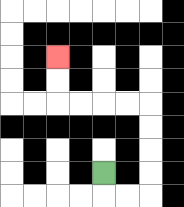{'start': '[4, 7]', 'end': '[2, 2]', 'path_directions': 'D,R,R,U,U,U,U,L,L,L,L,U,U', 'path_coordinates': '[[4, 7], [4, 8], [5, 8], [6, 8], [6, 7], [6, 6], [6, 5], [6, 4], [5, 4], [4, 4], [3, 4], [2, 4], [2, 3], [2, 2]]'}